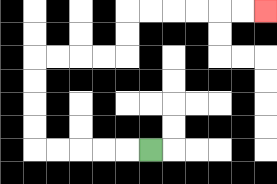{'start': '[6, 6]', 'end': '[11, 0]', 'path_directions': 'L,L,L,L,L,U,U,U,U,R,R,R,R,U,U,R,R,R,R,R,R', 'path_coordinates': '[[6, 6], [5, 6], [4, 6], [3, 6], [2, 6], [1, 6], [1, 5], [1, 4], [1, 3], [1, 2], [2, 2], [3, 2], [4, 2], [5, 2], [5, 1], [5, 0], [6, 0], [7, 0], [8, 0], [9, 0], [10, 0], [11, 0]]'}